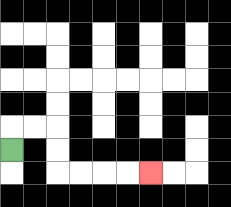{'start': '[0, 6]', 'end': '[6, 7]', 'path_directions': 'U,R,R,D,D,R,R,R,R', 'path_coordinates': '[[0, 6], [0, 5], [1, 5], [2, 5], [2, 6], [2, 7], [3, 7], [4, 7], [5, 7], [6, 7]]'}